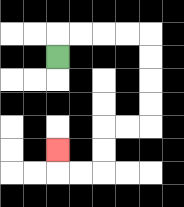{'start': '[2, 2]', 'end': '[2, 6]', 'path_directions': 'U,R,R,R,R,D,D,D,D,L,L,D,D,L,L,U', 'path_coordinates': '[[2, 2], [2, 1], [3, 1], [4, 1], [5, 1], [6, 1], [6, 2], [6, 3], [6, 4], [6, 5], [5, 5], [4, 5], [4, 6], [4, 7], [3, 7], [2, 7], [2, 6]]'}